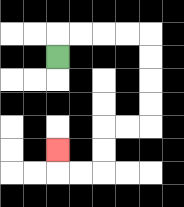{'start': '[2, 2]', 'end': '[2, 6]', 'path_directions': 'U,R,R,R,R,D,D,D,D,L,L,D,D,L,L,U', 'path_coordinates': '[[2, 2], [2, 1], [3, 1], [4, 1], [5, 1], [6, 1], [6, 2], [6, 3], [6, 4], [6, 5], [5, 5], [4, 5], [4, 6], [4, 7], [3, 7], [2, 7], [2, 6]]'}